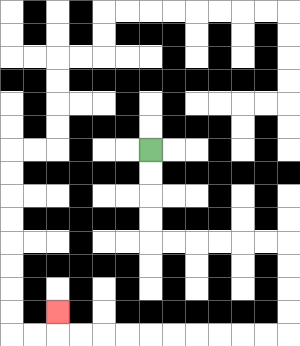{'start': '[6, 6]', 'end': '[2, 13]', 'path_directions': 'D,D,D,D,R,R,R,R,R,R,D,D,D,D,L,L,L,L,L,L,L,L,L,L,U', 'path_coordinates': '[[6, 6], [6, 7], [6, 8], [6, 9], [6, 10], [7, 10], [8, 10], [9, 10], [10, 10], [11, 10], [12, 10], [12, 11], [12, 12], [12, 13], [12, 14], [11, 14], [10, 14], [9, 14], [8, 14], [7, 14], [6, 14], [5, 14], [4, 14], [3, 14], [2, 14], [2, 13]]'}